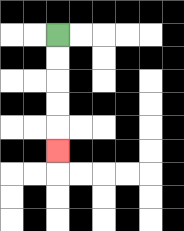{'start': '[2, 1]', 'end': '[2, 6]', 'path_directions': 'D,D,D,D,D', 'path_coordinates': '[[2, 1], [2, 2], [2, 3], [2, 4], [2, 5], [2, 6]]'}